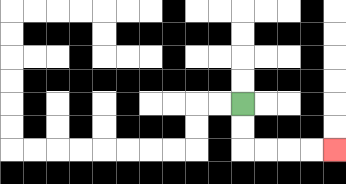{'start': '[10, 4]', 'end': '[14, 6]', 'path_directions': 'D,D,R,R,R,R', 'path_coordinates': '[[10, 4], [10, 5], [10, 6], [11, 6], [12, 6], [13, 6], [14, 6]]'}